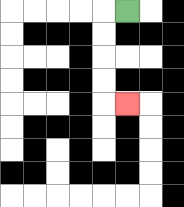{'start': '[5, 0]', 'end': '[5, 4]', 'path_directions': 'L,D,D,D,D,R', 'path_coordinates': '[[5, 0], [4, 0], [4, 1], [4, 2], [4, 3], [4, 4], [5, 4]]'}